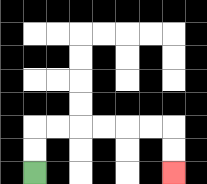{'start': '[1, 7]', 'end': '[7, 7]', 'path_directions': 'U,U,R,R,R,R,R,R,D,D', 'path_coordinates': '[[1, 7], [1, 6], [1, 5], [2, 5], [3, 5], [4, 5], [5, 5], [6, 5], [7, 5], [7, 6], [7, 7]]'}